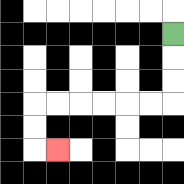{'start': '[7, 1]', 'end': '[2, 6]', 'path_directions': 'D,D,D,L,L,L,L,L,L,D,D,R', 'path_coordinates': '[[7, 1], [7, 2], [7, 3], [7, 4], [6, 4], [5, 4], [4, 4], [3, 4], [2, 4], [1, 4], [1, 5], [1, 6], [2, 6]]'}